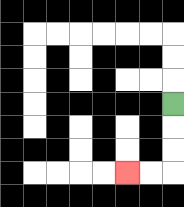{'start': '[7, 4]', 'end': '[5, 7]', 'path_directions': 'D,D,D,L,L', 'path_coordinates': '[[7, 4], [7, 5], [7, 6], [7, 7], [6, 7], [5, 7]]'}